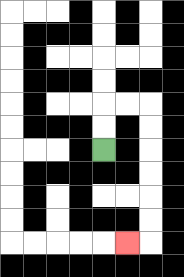{'start': '[4, 6]', 'end': '[5, 10]', 'path_directions': 'U,U,R,R,D,D,D,D,D,D,L', 'path_coordinates': '[[4, 6], [4, 5], [4, 4], [5, 4], [6, 4], [6, 5], [6, 6], [6, 7], [6, 8], [6, 9], [6, 10], [5, 10]]'}